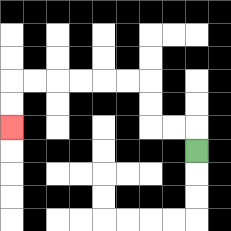{'start': '[8, 6]', 'end': '[0, 5]', 'path_directions': 'U,L,L,U,U,L,L,L,L,L,L,D,D', 'path_coordinates': '[[8, 6], [8, 5], [7, 5], [6, 5], [6, 4], [6, 3], [5, 3], [4, 3], [3, 3], [2, 3], [1, 3], [0, 3], [0, 4], [0, 5]]'}